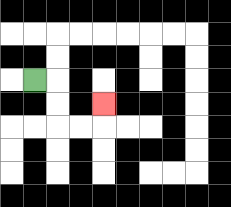{'start': '[1, 3]', 'end': '[4, 4]', 'path_directions': 'R,D,D,R,R,U', 'path_coordinates': '[[1, 3], [2, 3], [2, 4], [2, 5], [3, 5], [4, 5], [4, 4]]'}